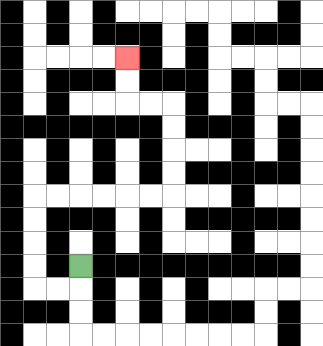{'start': '[3, 11]', 'end': '[5, 2]', 'path_directions': 'D,L,L,U,U,U,U,R,R,R,R,R,R,U,U,U,U,L,L,U,U', 'path_coordinates': '[[3, 11], [3, 12], [2, 12], [1, 12], [1, 11], [1, 10], [1, 9], [1, 8], [2, 8], [3, 8], [4, 8], [5, 8], [6, 8], [7, 8], [7, 7], [7, 6], [7, 5], [7, 4], [6, 4], [5, 4], [5, 3], [5, 2]]'}